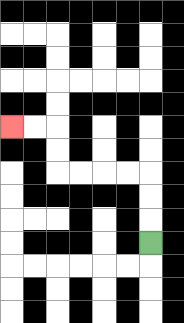{'start': '[6, 10]', 'end': '[0, 5]', 'path_directions': 'U,U,U,L,L,L,L,U,U,L,L', 'path_coordinates': '[[6, 10], [6, 9], [6, 8], [6, 7], [5, 7], [4, 7], [3, 7], [2, 7], [2, 6], [2, 5], [1, 5], [0, 5]]'}